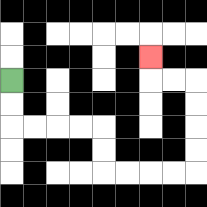{'start': '[0, 3]', 'end': '[6, 2]', 'path_directions': 'D,D,R,R,R,R,D,D,R,R,R,R,U,U,U,U,L,L,U', 'path_coordinates': '[[0, 3], [0, 4], [0, 5], [1, 5], [2, 5], [3, 5], [4, 5], [4, 6], [4, 7], [5, 7], [6, 7], [7, 7], [8, 7], [8, 6], [8, 5], [8, 4], [8, 3], [7, 3], [6, 3], [6, 2]]'}